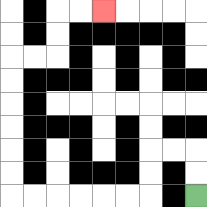{'start': '[8, 8]', 'end': '[4, 0]', 'path_directions': 'U,U,L,L,D,D,L,L,L,L,L,L,U,U,U,U,U,U,R,R,U,U,R,R', 'path_coordinates': '[[8, 8], [8, 7], [8, 6], [7, 6], [6, 6], [6, 7], [6, 8], [5, 8], [4, 8], [3, 8], [2, 8], [1, 8], [0, 8], [0, 7], [0, 6], [0, 5], [0, 4], [0, 3], [0, 2], [1, 2], [2, 2], [2, 1], [2, 0], [3, 0], [4, 0]]'}